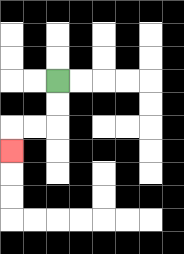{'start': '[2, 3]', 'end': '[0, 6]', 'path_directions': 'D,D,L,L,D', 'path_coordinates': '[[2, 3], [2, 4], [2, 5], [1, 5], [0, 5], [0, 6]]'}